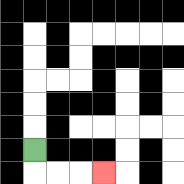{'start': '[1, 6]', 'end': '[4, 7]', 'path_directions': 'D,R,R,R', 'path_coordinates': '[[1, 6], [1, 7], [2, 7], [3, 7], [4, 7]]'}